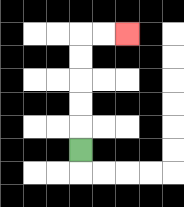{'start': '[3, 6]', 'end': '[5, 1]', 'path_directions': 'U,U,U,U,U,R,R', 'path_coordinates': '[[3, 6], [3, 5], [3, 4], [3, 3], [3, 2], [3, 1], [4, 1], [5, 1]]'}